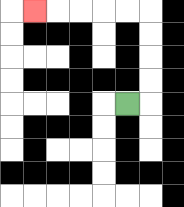{'start': '[5, 4]', 'end': '[1, 0]', 'path_directions': 'R,U,U,U,U,L,L,L,L,L', 'path_coordinates': '[[5, 4], [6, 4], [6, 3], [6, 2], [6, 1], [6, 0], [5, 0], [4, 0], [3, 0], [2, 0], [1, 0]]'}